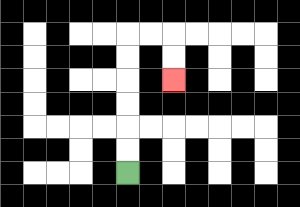{'start': '[5, 7]', 'end': '[7, 3]', 'path_directions': 'U,U,U,U,U,U,R,R,D,D', 'path_coordinates': '[[5, 7], [5, 6], [5, 5], [5, 4], [5, 3], [5, 2], [5, 1], [6, 1], [7, 1], [7, 2], [7, 3]]'}